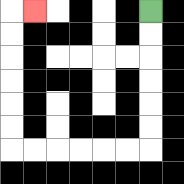{'start': '[6, 0]', 'end': '[1, 0]', 'path_directions': 'D,D,D,D,D,D,L,L,L,L,L,L,U,U,U,U,U,U,R', 'path_coordinates': '[[6, 0], [6, 1], [6, 2], [6, 3], [6, 4], [6, 5], [6, 6], [5, 6], [4, 6], [3, 6], [2, 6], [1, 6], [0, 6], [0, 5], [0, 4], [0, 3], [0, 2], [0, 1], [0, 0], [1, 0]]'}